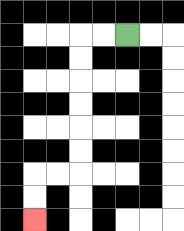{'start': '[5, 1]', 'end': '[1, 9]', 'path_directions': 'L,L,D,D,D,D,D,D,L,L,D,D', 'path_coordinates': '[[5, 1], [4, 1], [3, 1], [3, 2], [3, 3], [3, 4], [3, 5], [3, 6], [3, 7], [2, 7], [1, 7], [1, 8], [1, 9]]'}